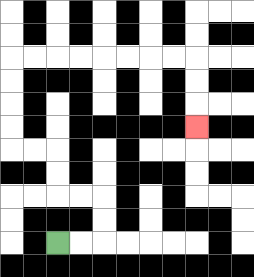{'start': '[2, 10]', 'end': '[8, 5]', 'path_directions': 'R,R,U,U,L,L,U,U,L,L,U,U,U,U,R,R,R,R,R,R,R,R,D,D,D', 'path_coordinates': '[[2, 10], [3, 10], [4, 10], [4, 9], [4, 8], [3, 8], [2, 8], [2, 7], [2, 6], [1, 6], [0, 6], [0, 5], [0, 4], [0, 3], [0, 2], [1, 2], [2, 2], [3, 2], [4, 2], [5, 2], [6, 2], [7, 2], [8, 2], [8, 3], [8, 4], [8, 5]]'}